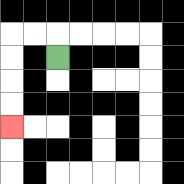{'start': '[2, 2]', 'end': '[0, 5]', 'path_directions': 'U,L,L,D,D,D,D', 'path_coordinates': '[[2, 2], [2, 1], [1, 1], [0, 1], [0, 2], [0, 3], [0, 4], [0, 5]]'}